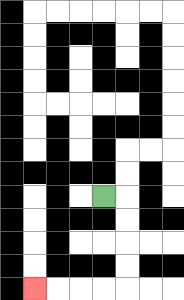{'start': '[4, 8]', 'end': '[1, 12]', 'path_directions': 'R,D,D,D,D,L,L,L,L', 'path_coordinates': '[[4, 8], [5, 8], [5, 9], [5, 10], [5, 11], [5, 12], [4, 12], [3, 12], [2, 12], [1, 12]]'}